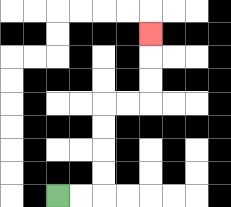{'start': '[2, 8]', 'end': '[6, 1]', 'path_directions': 'R,R,U,U,U,U,R,R,U,U,U', 'path_coordinates': '[[2, 8], [3, 8], [4, 8], [4, 7], [4, 6], [4, 5], [4, 4], [5, 4], [6, 4], [6, 3], [6, 2], [6, 1]]'}